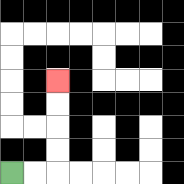{'start': '[0, 7]', 'end': '[2, 3]', 'path_directions': 'R,R,U,U,U,U', 'path_coordinates': '[[0, 7], [1, 7], [2, 7], [2, 6], [2, 5], [2, 4], [2, 3]]'}